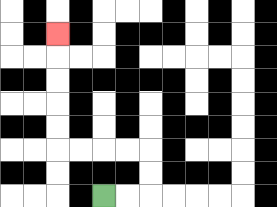{'start': '[4, 8]', 'end': '[2, 1]', 'path_directions': 'R,R,U,U,L,L,L,L,U,U,U,U,U', 'path_coordinates': '[[4, 8], [5, 8], [6, 8], [6, 7], [6, 6], [5, 6], [4, 6], [3, 6], [2, 6], [2, 5], [2, 4], [2, 3], [2, 2], [2, 1]]'}